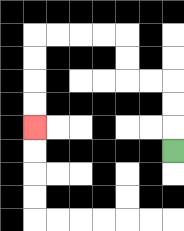{'start': '[7, 6]', 'end': '[1, 5]', 'path_directions': 'U,U,U,L,L,U,U,L,L,L,L,D,D,D,D', 'path_coordinates': '[[7, 6], [7, 5], [7, 4], [7, 3], [6, 3], [5, 3], [5, 2], [5, 1], [4, 1], [3, 1], [2, 1], [1, 1], [1, 2], [1, 3], [1, 4], [1, 5]]'}